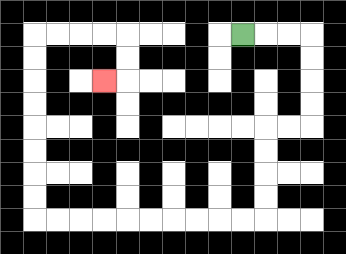{'start': '[10, 1]', 'end': '[4, 3]', 'path_directions': 'R,R,R,D,D,D,D,L,L,D,D,D,D,L,L,L,L,L,L,L,L,L,L,U,U,U,U,U,U,U,U,R,R,R,R,D,D,L', 'path_coordinates': '[[10, 1], [11, 1], [12, 1], [13, 1], [13, 2], [13, 3], [13, 4], [13, 5], [12, 5], [11, 5], [11, 6], [11, 7], [11, 8], [11, 9], [10, 9], [9, 9], [8, 9], [7, 9], [6, 9], [5, 9], [4, 9], [3, 9], [2, 9], [1, 9], [1, 8], [1, 7], [1, 6], [1, 5], [1, 4], [1, 3], [1, 2], [1, 1], [2, 1], [3, 1], [4, 1], [5, 1], [5, 2], [5, 3], [4, 3]]'}